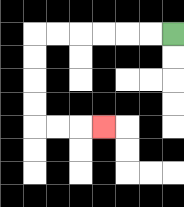{'start': '[7, 1]', 'end': '[4, 5]', 'path_directions': 'L,L,L,L,L,L,D,D,D,D,R,R,R', 'path_coordinates': '[[7, 1], [6, 1], [5, 1], [4, 1], [3, 1], [2, 1], [1, 1], [1, 2], [1, 3], [1, 4], [1, 5], [2, 5], [3, 5], [4, 5]]'}